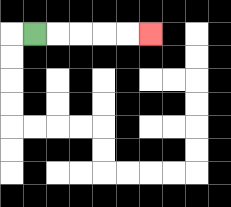{'start': '[1, 1]', 'end': '[6, 1]', 'path_directions': 'R,R,R,R,R', 'path_coordinates': '[[1, 1], [2, 1], [3, 1], [4, 1], [5, 1], [6, 1]]'}